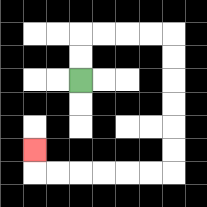{'start': '[3, 3]', 'end': '[1, 6]', 'path_directions': 'U,U,R,R,R,R,D,D,D,D,D,D,L,L,L,L,L,L,U', 'path_coordinates': '[[3, 3], [3, 2], [3, 1], [4, 1], [5, 1], [6, 1], [7, 1], [7, 2], [7, 3], [7, 4], [7, 5], [7, 6], [7, 7], [6, 7], [5, 7], [4, 7], [3, 7], [2, 7], [1, 7], [1, 6]]'}